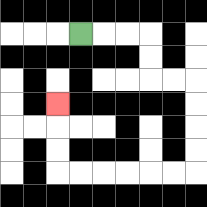{'start': '[3, 1]', 'end': '[2, 4]', 'path_directions': 'R,R,R,D,D,R,R,D,D,D,D,L,L,L,L,L,L,U,U,U', 'path_coordinates': '[[3, 1], [4, 1], [5, 1], [6, 1], [6, 2], [6, 3], [7, 3], [8, 3], [8, 4], [8, 5], [8, 6], [8, 7], [7, 7], [6, 7], [5, 7], [4, 7], [3, 7], [2, 7], [2, 6], [2, 5], [2, 4]]'}